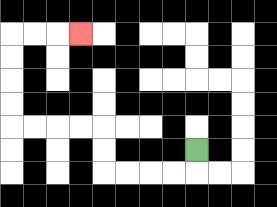{'start': '[8, 6]', 'end': '[3, 1]', 'path_directions': 'D,L,L,L,L,U,U,L,L,L,L,U,U,U,U,R,R,R', 'path_coordinates': '[[8, 6], [8, 7], [7, 7], [6, 7], [5, 7], [4, 7], [4, 6], [4, 5], [3, 5], [2, 5], [1, 5], [0, 5], [0, 4], [0, 3], [0, 2], [0, 1], [1, 1], [2, 1], [3, 1]]'}